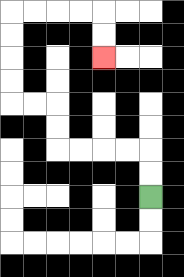{'start': '[6, 8]', 'end': '[4, 2]', 'path_directions': 'U,U,L,L,L,L,U,U,L,L,U,U,U,U,R,R,R,R,D,D', 'path_coordinates': '[[6, 8], [6, 7], [6, 6], [5, 6], [4, 6], [3, 6], [2, 6], [2, 5], [2, 4], [1, 4], [0, 4], [0, 3], [0, 2], [0, 1], [0, 0], [1, 0], [2, 0], [3, 0], [4, 0], [4, 1], [4, 2]]'}